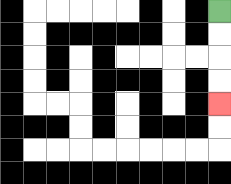{'start': '[9, 0]', 'end': '[9, 4]', 'path_directions': 'D,D,D,D', 'path_coordinates': '[[9, 0], [9, 1], [9, 2], [9, 3], [9, 4]]'}